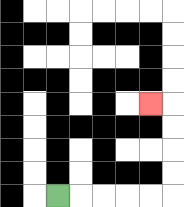{'start': '[2, 8]', 'end': '[6, 4]', 'path_directions': 'R,R,R,R,R,U,U,U,U,L', 'path_coordinates': '[[2, 8], [3, 8], [4, 8], [5, 8], [6, 8], [7, 8], [7, 7], [7, 6], [7, 5], [7, 4], [6, 4]]'}